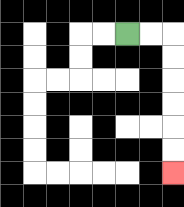{'start': '[5, 1]', 'end': '[7, 7]', 'path_directions': 'R,R,D,D,D,D,D,D', 'path_coordinates': '[[5, 1], [6, 1], [7, 1], [7, 2], [7, 3], [7, 4], [7, 5], [7, 6], [7, 7]]'}